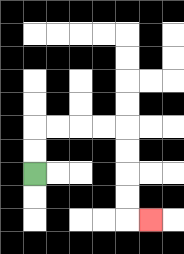{'start': '[1, 7]', 'end': '[6, 9]', 'path_directions': 'U,U,R,R,R,R,D,D,D,D,R', 'path_coordinates': '[[1, 7], [1, 6], [1, 5], [2, 5], [3, 5], [4, 5], [5, 5], [5, 6], [5, 7], [5, 8], [5, 9], [6, 9]]'}